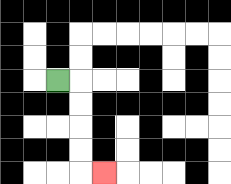{'start': '[2, 3]', 'end': '[4, 7]', 'path_directions': 'R,D,D,D,D,R', 'path_coordinates': '[[2, 3], [3, 3], [3, 4], [3, 5], [3, 6], [3, 7], [4, 7]]'}